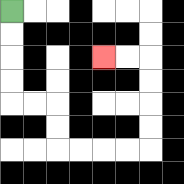{'start': '[0, 0]', 'end': '[4, 2]', 'path_directions': 'D,D,D,D,R,R,D,D,R,R,R,R,U,U,U,U,L,L', 'path_coordinates': '[[0, 0], [0, 1], [0, 2], [0, 3], [0, 4], [1, 4], [2, 4], [2, 5], [2, 6], [3, 6], [4, 6], [5, 6], [6, 6], [6, 5], [6, 4], [6, 3], [6, 2], [5, 2], [4, 2]]'}